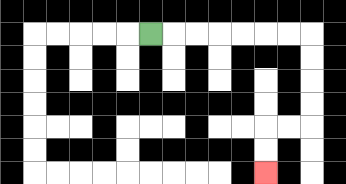{'start': '[6, 1]', 'end': '[11, 7]', 'path_directions': 'R,R,R,R,R,R,R,D,D,D,D,L,L,D,D', 'path_coordinates': '[[6, 1], [7, 1], [8, 1], [9, 1], [10, 1], [11, 1], [12, 1], [13, 1], [13, 2], [13, 3], [13, 4], [13, 5], [12, 5], [11, 5], [11, 6], [11, 7]]'}